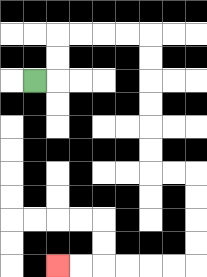{'start': '[1, 3]', 'end': '[2, 11]', 'path_directions': 'R,U,U,R,R,R,R,D,D,D,D,D,D,R,R,D,D,D,D,L,L,L,L,L,L', 'path_coordinates': '[[1, 3], [2, 3], [2, 2], [2, 1], [3, 1], [4, 1], [5, 1], [6, 1], [6, 2], [6, 3], [6, 4], [6, 5], [6, 6], [6, 7], [7, 7], [8, 7], [8, 8], [8, 9], [8, 10], [8, 11], [7, 11], [6, 11], [5, 11], [4, 11], [3, 11], [2, 11]]'}